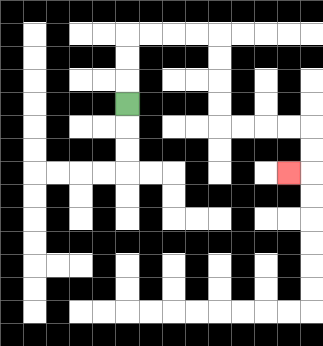{'start': '[5, 4]', 'end': '[12, 7]', 'path_directions': 'U,U,U,R,R,R,R,D,D,D,D,R,R,R,R,D,D,L', 'path_coordinates': '[[5, 4], [5, 3], [5, 2], [5, 1], [6, 1], [7, 1], [8, 1], [9, 1], [9, 2], [9, 3], [9, 4], [9, 5], [10, 5], [11, 5], [12, 5], [13, 5], [13, 6], [13, 7], [12, 7]]'}